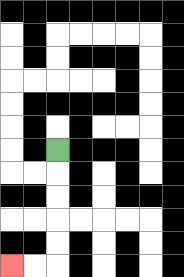{'start': '[2, 6]', 'end': '[0, 11]', 'path_directions': 'D,D,D,D,D,L,L', 'path_coordinates': '[[2, 6], [2, 7], [2, 8], [2, 9], [2, 10], [2, 11], [1, 11], [0, 11]]'}